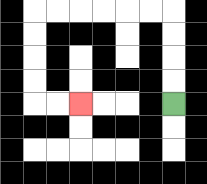{'start': '[7, 4]', 'end': '[3, 4]', 'path_directions': 'U,U,U,U,L,L,L,L,L,L,D,D,D,D,R,R', 'path_coordinates': '[[7, 4], [7, 3], [7, 2], [7, 1], [7, 0], [6, 0], [5, 0], [4, 0], [3, 0], [2, 0], [1, 0], [1, 1], [1, 2], [1, 3], [1, 4], [2, 4], [3, 4]]'}